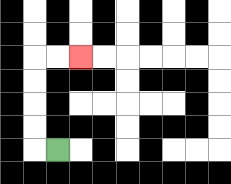{'start': '[2, 6]', 'end': '[3, 2]', 'path_directions': 'L,U,U,U,U,R,R', 'path_coordinates': '[[2, 6], [1, 6], [1, 5], [1, 4], [1, 3], [1, 2], [2, 2], [3, 2]]'}